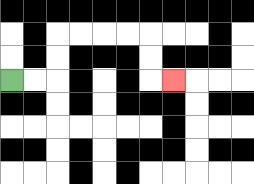{'start': '[0, 3]', 'end': '[7, 3]', 'path_directions': 'R,R,U,U,R,R,R,R,D,D,R', 'path_coordinates': '[[0, 3], [1, 3], [2, 3], [2, 2], [2, 1], [3, 1], [4, 1], [5, 1], [6, 1], [6, 2], [6, 3], [7, 3]]'}